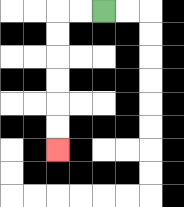{'start': '[4, 0]', 'end': '[2, 6]', 'path_directions': 'L,L,D,D,D,D,D,D', 'path_coordinates': '[[4, 0], [3, 0], [2, 0], [2, 1], [2, 2], [2, 3], [2, 4], [2, 5], [2, 6]]'}